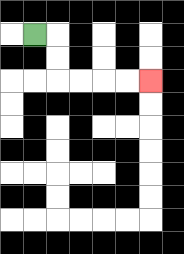{'start': '[1, 1]', 'end': '[6, 3]', 'path_directions': 'R,D,D,R,R,R,R', 'path_coordinates': '[[1, 1], [2, 1], [2, 2], [2, 3], [3, 3], [4, 3], [5, 3], [6, 3]]'}